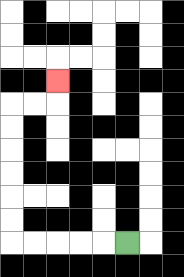{'start': '[5, 10]', 'end': '[2, 3]', 'path_directions': 'L,L,L,L,L,U,U,U,U,U,U,R,R,U', 'path_coordinates': '[[5, 10], [4, 10], [3, 10], [2, 10], [1, 10], [0, 10], [0, 9], [0, 8], [0, 7], [0, 6], [0, 5], [0, 4], [1, 4], [2, 4], [2, 3]]'}